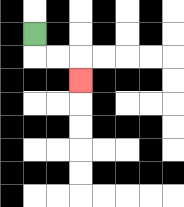{'start': '[1, 1]', 'end': '[3, 3]', 'path_directions': 'D,R,R,D', 'path_coordinates': '[[1, 1], [1, 2], [2, 2], [3, 2], [3, 3]]'}